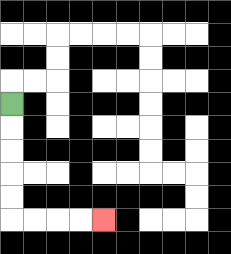{'start': '[0, 4]', 'end': '[4, 9]', 'path_directions': 'D,D,D,D,D,R,R,R,R', 'path_coordinates': '[[0, 4], [0, 5], [0, 6], [0, 7], [0, 8], [0, 9], [1, 9], [2, 9], [3, 9], [4, 9]]'}